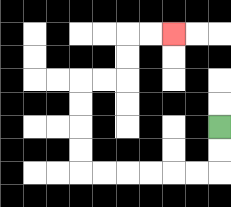{'start': '[9, 5]', 'end': '[7, 1]', 'path_directions': 'D,D,L,L,L,L,L,L,U,U,U,U,R,R,U,U,R,R', 'path_coordinates': '[[9, 5], [9, 6], [9, 7], [8, 7], [7, 7], [6, 7], [5, 7], [4, 7], [3, 7], [3, 6], [3, 5], [3, 4], [3, 3], [4, 3], [5, 3], [5, 2], [5, 1], [6, 1], [7, 1]]'}